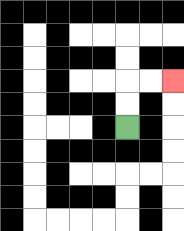{'start': '[5, 5]', 'end': '[7, 3]', 'path_directions': 'U,U,R,R', 'path_coordinates': '[[5, 5], [5, 4], [5, 3], [6, 3], [7, 3]]'}